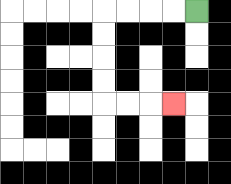{'start': '[8, 0]', 'end': '[7, 4]', 'path_directions': 'L,L,L,L,D,D,D,D,R,R,R', 'path_coordinates': '[[8, 0], [7, 0], [6, 0], [5, 0], [4, 0], [4, 1], [4, 2], [4, 3], [4, 4], [5, 4], [6, 4], [7, 4]]'}